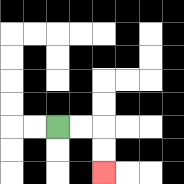{'start': '[2, 5]', 'end': '[4, 7]', 'path_directions': 'R,R,D,D', 'path_coordinates': '[[2, 5], [3, 5], [4, 5], [4, 6], [4, 7]]'}